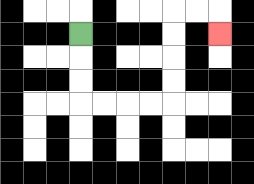{'start': '[3, 1]', 'end': '[9, 1]', 'path_directions': 'D,D,D,R,R,R,R,U,U,U,U,R,R,D', 'path_coordinates': '[[3, 1], [3, 2], [3, 3], [3, 4], [4, 4], [5, 4], [6, 4], [7, 4], [7, 3], [7, 2], [7, 1], [7, 0], [8, 0], [9, 0], [9, 1]]'}